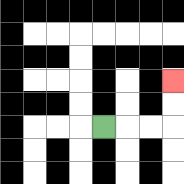{'start': '[4, 5]', 'end': '[7, 3]', 'path_directions': 'R,R,R,U,U', 'path_coordinates': '[[4, 5], [5, 5], [6, 5], [7, 5], [7, 4], [7, 3]]'}